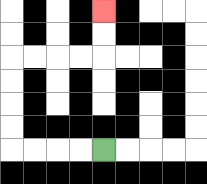{'start': '[4, 6]', 'end': '[4, 0]', 'path_directions': 'L,L,L,L,U,U,U,U,R,R,R,R,U,U', 'path_coordinates': '[[4, 6], [3, 6], [2, 6], [1, 6], [0, 6], [0, 5], [0, 4], [0, 3], [0, 2], [1, 2], [2, 2], [3, 2], [4, 2], [4, 1], [4, 0]]'}